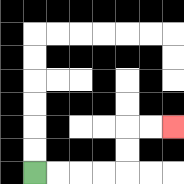{'start': '[1, 7]', 'end': '[7, 5]', 'path_directions': 'R,R,R,R,U,U,R,R', 'path_coordinates': '[[1, 7], [2, 7], [3, 7], [4, 7], [5, 7], [5, 6], [5, 5], [6, 5], [7, 5]]'}